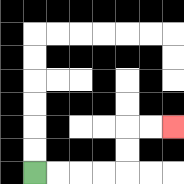{'start': '[1, 7]', 'end': '[7, 5]', 'path_directions': 'R,R,R,R,U,U,R,R', 'path_coordinates': '[[1, 7], [2, 7], [3, 7], [4, 7], [5, 7], [5, 6], [5, 5], [6, 5], [7, 5]]'}